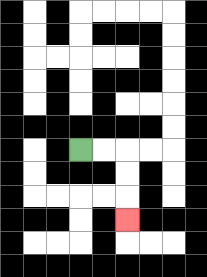{'start': '[3, 6]', 'end': '[5, 9]', 'path_directions': 'R,R,D,D,D', 'path_coordinates': '[[3, 6], [4, 6], [5, 6], [5, 7], [5, 8], [5, 9]]'}